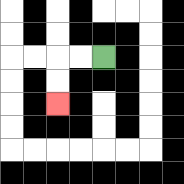{'start': '[4, 2]', 'end': '[2, 4]', 'path_directions': 'L,L,D,D', 'path_coordinates': '[[4, 2], [3, 2], [2, 2], [2, 3], [2, 4]]'}